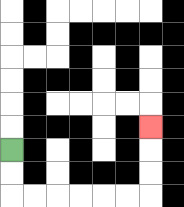{'start': '[0, 6]', 'end': '[6, 5]', 'path_directions': 'D,D,R,R,R,R,R,R,U,U,U', 'path_coordinates': '[[0, 6], [0, 7], [0, 8], [1, 8], [2, 8], [3, 8], [4, 8], [5, 8], [6, 8], [6, 7], [6, 6], [6, 5]]'}